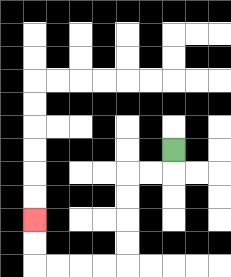{'start': '[7, 6]', 'end': '[1, 9]', 'path_directions': 'D,L,L,D,D,D,D,L,L,L,L,U,U', 'path_coordinates': '[[7, 6], [7, 7], [6, 7], [5, 7], [5, 8], [5, 9], [5, 10], [5, 11], [4, 11], [3, 11], [2, 11], [1, 11], [1, 10], [1, 9]]'}